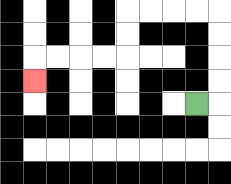{'start': '[8, 4]', 'end': '[1, 3]', 'path_directions': 'R,U,U,U,U,L,L,L,L,D,D,L,L,L,L,D', 'path_coordinates': '[[8, 4], [9, 4], [9, 3], [9, 2], [9, 1], [9, 0], [8, 0], [7, 0], [6, 0], [5, 0], [5, 1], [5, 2], [4, 2], [3, 2], [2, 2], [1, 2], [1, 3]]'}